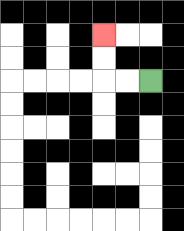{'start': '[6, 3]', 'end': '[4, 1]', 'path_directions': 'L,L,U,U', 'path_coordinates': '[[6, 3], [5, 3], [4, 3], [4, 2], [4, 1]]'}